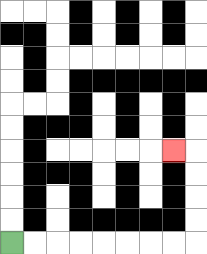{'start': '[0, 10]', 'end': '[7, 6]', 'path_directions': 'R,R,R,R,R,R,R,R,U,U,U,U,L', 'path_coordinates': '[[0, 10], [1, 10], [2, 10], [3, 10], [4, 10], [5, 10], [6, 10], [7, 10], [8, 10], [8, 9], [8, 8], [8, 7], [8, 6], [7, 6]]'}